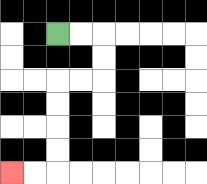{'start': '[2, 1]', 'end': '[0, 7]', 'path_directions': 'R,R,D,D,L,L,D,D,D,D,L,L', 'path_coordinates': '[[2, 1], [3, 1], [4, 1], [4, 2], [4, 3], [3, 3], [2, 3], [2, 4], [2, 5], [2, 6], [2, 7], [1, 7], [0, 7]]'}